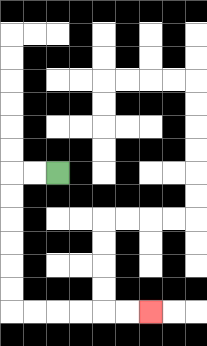{'start': '[2, 7]', 'end': '[6, 13]', 'path_directions': 'L,L,D,D,D,D,D,D,R,R,R,R,R,R', 'path_coordinates': '[[2, 7], [1, 7], [0, 7], [0, 8], [0, 9], [0, 10], [0, 11], [0, 12], [0, 13], [1, 13], [2, 13], [3, 13], [4, 13], [5, 13], [6, 13]]'}